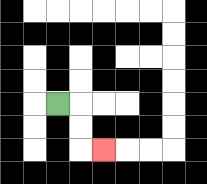{'start': '[2, 4]', 'end': '[4, 6]', 'path_directions': 'R,D,D,R', 'path_coordinates': '[[2, 4], [3, 4], [3, 5], [3, 6], [4, 6]]'}